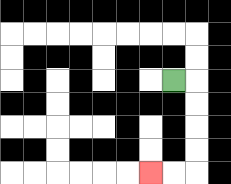{'start': '[7, 3]', 'end': '[6, 7]', 'path_directions': 'R,D,D,D,D,L,L', 'path_coordinates': '[[7, 3], [8, 3], [8, 4], [8, 5], [8, 6], [8, 7], [7, 7], [6, 7]]'}